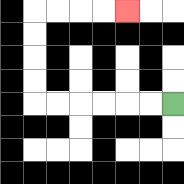{'start': '[7, 4]', 'end': '[5, 0]', 'path_directions': 'L,L,L,L,L,L,U,U,U,U,R,R,R,R', 'path_coordinates': '[[7, 4], [6, 4], [5, 4], [4, 4], [3, 4], [2, 4], [1, 4], [1, 3], [1, 2], [1, 1], [1, 0], [2, 0], [3, 0], [4, 0], [5, 0]]'}